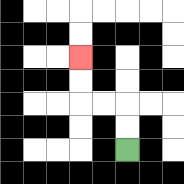{'start': '[5, 6]', 'end': '[3, 2]', 'path_directions': 'U,U,L,L,U,U', 'path_coordinates': '[[5, 6], [5, 5], [5, 4], [4, 4], [3, 4], [3, 3], [3, 2]]'}